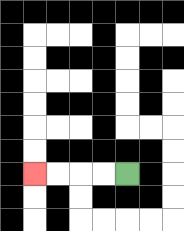{'start': '[5, 7]', 'end': '[1, 7]', 'path_directions': 'L,L,L,L', 'path_coordinates': '[[5, 7], [4, 7], [3, 7], [2, 7], [1, 7]]'}